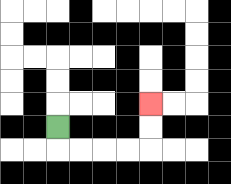{'start': '[2, 5]', 'end': '[6, 4]', 'path_directions': 'D,R,R,R,R,U,U', 'path_coordinates': '[[2, 5], [2, 6], [3, 6], [4, 6], [5, 6], [6, 6], [6, 5], [6, 4]]'}